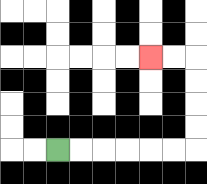{'start': '[2, 6]', 'end': '[6, 2]', 'path_directions': 'R,R,R,R,R,R,U,U,U,U,L,L', 'path_coordinates': '[[2, 6], [3, 6], [4, 6], [5, 6], [6, 6], [7, 6], [8, 6], [8, 5], [8, 4], [8, 3], [8, 2], [7, 2], [6, 2]]'}